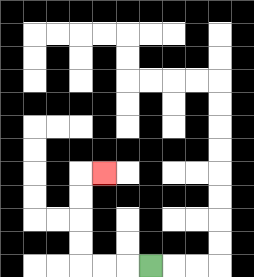{'start': '[6, 11]', 'end': '[4, 7]', 'path_directions': 'L,L,L,U,U,U,U,R', 'path_coordinates': '[[6, 11], [5, 11], [4, 11], [3, 11], [3, 10], [3, 9], [3, 8], [3, 7], [4, 7]]'}